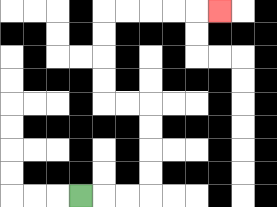{'start': '[3, 8]', 'end': '[9, 0]', 'path_directions': 'R,R,R,U,U,U,U,L,L,U,U,U,U,R,R,R,R,R', 'path_coordinates': '[[3, 8], [4, 8], [5, 8], [6, 8], [6, 7], [6, 6], [6, 5], [6, 4], [5, 4], [4, 4], [4, 3], [4, 2], [4, 1], [4, 0], [5, 0], [6, 0], [7, 0], [8, 0], [9, 0]]'}